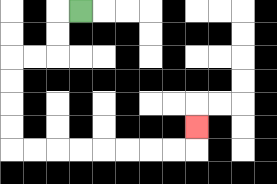{'start': '[3, 0]', 'end': '[8, 5]', 'path_directions': 'L,D,D,L,L,D,D,D,D,R,R,R,R,R,R,R,R,U', 'path_coordinates': '[[3, 0], [2, 0], [2, 1], [2, 2], [1, 2], [0, 2], [0, 3], [0, 4], [0, 5], [0, 6], [1, 6], [2, 6], [3, 6], [4, 6], [5, 6], [6, 6], [7, 6], [8, 6], [8, 5]]'}